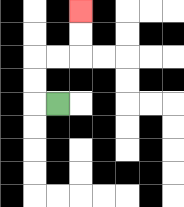{'start': '[2, 4]', 'end': '[3, 0]', 'path_directions': 'L,U,U,R,R,U,U', 'path_coordinates': '[[2, 4], [1, 4], [1, 3], [1, 2], [2, 2], [3, 2], [3, 1], [3, 0]]'}